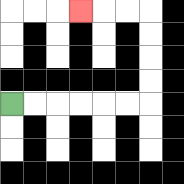{'start': '[0, 4]', 'end': '[3, 0]', 'path_directions': 'R,R,R,R,R,R,U,U,U,U,L,L,L', 'path_coordinates': '[[0, 4], [1, 4], [2, 4], [3, 4], [4, 4], [5, 4], [6, 4], [6, 3], [6, 2], [6, 1], [6, 0], [5, 0], [4, 0], [3, 0]]'}